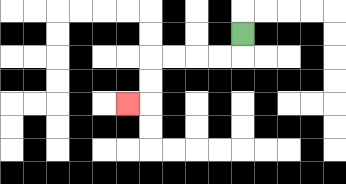{'start': '[10, 1]', 'end': '[5, 4]', 'path_directions': 'D,L,L,L,L,D,D,L', 'path_coordinates': '[[10, 1], [10, 2], [9, 2], [8, 2], [7, 2], [6, 2], [6, 3], [6, 4], [5, 4]]'}